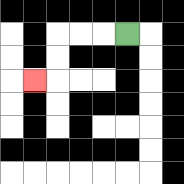{'start': '[5, 1]', 'end': '[1, 3]', 'path_directions': 'L,L,L,D,D,L', 'path_coordinates': '[[5, 1], [4, 1], [3, 1], [2, 1], [2, 2], [2, 3], [1, 3]]'}